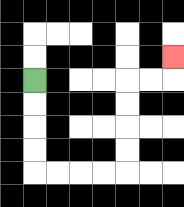{'start': '[1, 3]', 'end': '[7, 2]', 'path_directions': 'D,D,D,D,R,R,R,R,U,U,U,U,R,R,U', 'path_coordinates': '[[1, 3], [1, 4], [1, 5], [1, 6], [1, 7], [2, 7], [3, 7], [4, 7], [5, 7], [5, 6], [5, 5], [5, 4], [5, 3], [6, 3], [7, 3], [7, 2]]'}